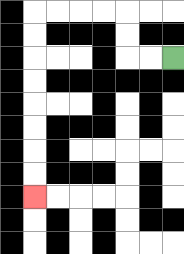{'start': '[7, 2]', 'end': '[1, 8]', 'path_directions': 'L,L,U,U,L,L,L,L,D,D,D,D,D,D,D,D', 'path_coordinates': '[[7, 2], [6, 2], [5, 2], [5, 1], [5, 0], [4, 0], [3, 0], [2, 0], [1, 0], [1, 1], [1, 2], [1, 3], [1, 4], [1, 5], [1, 6], [1, 7], [1, 8]]'}